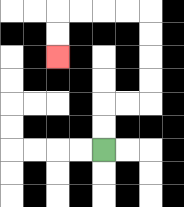{'start': '[4, 6]', 'end': '[2, 2]', 'path_directions': 'U,U,R,R,U,U,U,U,L,L,L,L,D,D', 'path_coordinates': '[[4, 6], [4, 5], [4, 4], [5, 4], [6, 4], [6, 3], [6, 2], [6, 1], [6, 0], [5, 0], [4, 0], [3, 0], [2, 0], [2, 1], [2, 2]]'}